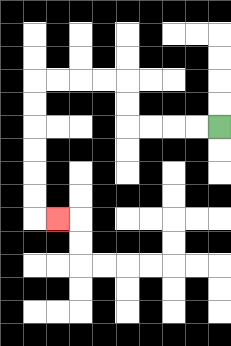{'start': '[9, 5]', 'end': '[2, 9]', 'path_directions': 'L,L,L,L,U,U,L,L,L,L,D,D,D,D,D,D,R', 'path_coordinates': '[[9, 5], [8, 5], [7, 5], [6, 5], [5, 5], [5, 4], [5, 3], [4, 3], [3, 3], [2, 3], [1, 3], [1, 4], [1, 5], [1, 6], [1, 7], [1, 8], [1, 9], [2, 9]]'}